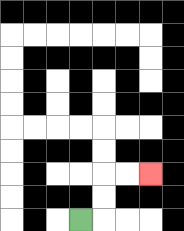{'start': '[3, 9]', 'end': '[6, 7]', 'path_directions': 'R,U,U,R,R', 'path_coordinates': '[[3, 9], [4, 9], [4, 8], [4, 7], [5, 7], [6, 7]]'}